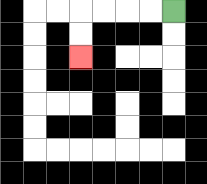{'start': '[7, 0]', 'end': '[3, 2]', 'path_directions': 'L,L,L,L,D,D', 'path_coordinates': '[[7, 0], [6, 0], [5, 0], [4, 0], [3, 0], [3, 1], [3, 2]]'}